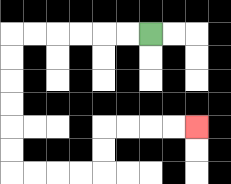{'start': '[6, 1]', 'end': '[8, 5]', 'path_directions': 'L,L,L,L,L,L,D,D,D,D,D,D,R,R,R,R,U,U,R,R,R,R', 'path_coordinates': '[[6, 1], [5, 1], [4, 1], [3, 1], [2, 1], [1, 1], [0, 1], [0, 2], [0, 3], [0, 4], [0, 5], [0, 6], [0, 7], [1, 7], [2, 7], [3, 7], [4, 7], [4, 6], [4, 5], [5, 5], [6, 5], [7, 5], [8, 5]]'}